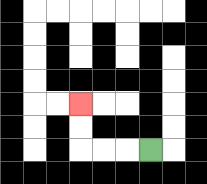{'start': '[6, 6]', 'end': '[3, 4]', 'path_directions': 'L,L,L,U,U', 'path_coordinates': '[[6, 6], [5, 6], [4, 6], [3, 6], [3, 5], [3, 4]]'}